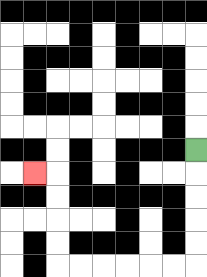{'start': '[8, 6]', 'end': '[1, 7]', 'path_directions': 'D,D,D,D,D,L,L,L,L,L,L,U,U,U,U,L', 'path_coordinates': '[[8, 6], [8, 7], [8, 8], [8, 9], [8, 10], [8, 11], [7, 11], [6, 11], [5, 11], [4, 11], [3, 11], [2, 11], [2, 10], [2, 9], [2, 8], [2, 7], [1, 7]]'}